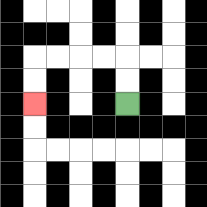{'start': '[5, 4]', 'end': '[1, 4]', 'path_directions': 'U,U,L,L,L,L,D,D', 'path_coordinates': '[[5, 4], [5, 3], [5, 2], [4, 2], [3, 2], [2, 2], [1, 2], [1, 3], [1, 4]]'}